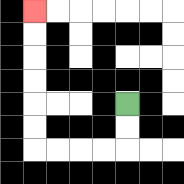{'start': '[5, 4]', 'end': '[1, 0]', 'path_directions': 'D,D,L,L,L,L,U,U,U,U,U,U', 'path_coordinates': '[[5, 4], [5, 5], [5, 6], [4, 6], [3, 6], [2, 6], [1, 6], [1, 5], [1, 4], [1, 3], [1, 2], [1, 1], [1, 0]]'}